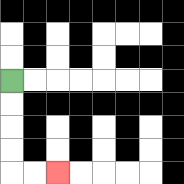{'start': '[0, 3]', 'end': '[2, 7]', 'path_directions': 'D,D,D,D,R,R', 'path_coordinates': '[[0, 3], [0, 4], [0, 5], [0, 6], [0, 7], [1, 7], [2, 7]]'}